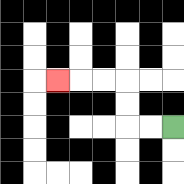{'start': '[7, 5]', 'end': '[2, 3]', 'path_directions': 'L,L,U,U,L,L,L', 'path_coordinates': '[[7, 5], [6, 5], [5, 5], [5, 4], [5, 3], [4, 3], [3, 3], [2, 3]]'}